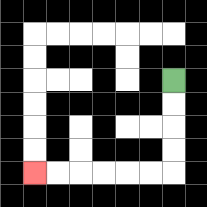{'start': '[7, 3]', 'end': '[1, 7]', 'path_directions': 'D,D,D,D,L,L,L,L,L,L', 'path_coordinates': '[[7, 3], [7, 4], [7, 5], [7, 6], [7, 7], [6, 7], [5, 7], [4, 7], [3, 7], [2, 7], [1, 7]]'}